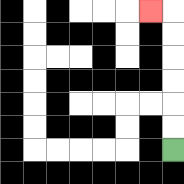{'start': '[7, 6]', 'end': '[6, 0]', 'path_directions': 'U,U,U,U,U,U,L', 'path_coordinates': '[[7, 6], [7, 5], [7, 4], [7, 3], [7, 2], [7, 1], [7, 0], [6, 0]]'}